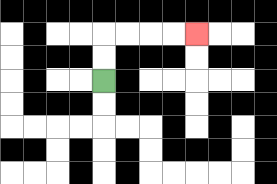{'start': '[4, 3]', 'end': '[8, 1]', 'path_directions': 'U,U,R,R,R,R', 'path_coordinates': '[[4, 3], [4, 2], [4, 1], [5, 1], [6, 1], [7, 1], [8, 1]]'}